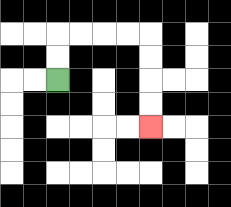{'start': '[2, 3]', 'end': '[6, 5]', 'path_directions': 'U,U,R,R,R,R,D,D,D,D', 'path_coordinates': '[[2, 3], [2, 2], [2, 1], [3, 1], [4, 1], [5, 1], [6, 1], [6, 2], [6, 3], [6, 4], [6, 5]]'}